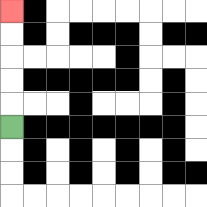{'start': '[0, 5]', 'end': '[0, 0]', 'path_directions': 'U,U,U,U,U', 'path_coordinates': '[[0, 5], [0, 4], [0, 3], [0, 2], [0, 1], [0, 0]]'}